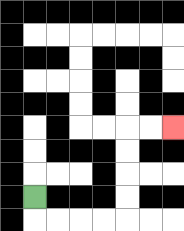{'start': '[1, 8]', 'end': '[7, 5]', 'path_directions': 'D,R,R,R,R,U,U,U,U,R,R', 'path_coordinates': '[[1, 8], [1, 9], [2, 9], [3, 9], [4, 9], [5, 9], [5, 8], [5, 7], [5, 6], [5, 5], [6, 5], [7, 5]]'}